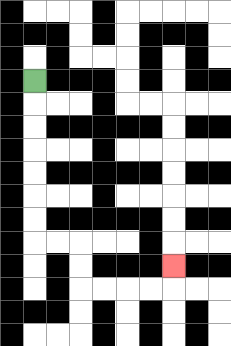{'start': '[1, 3]', 'end': '[7, 11]', 'path_directions': 'D,D,D,D,D,D,D,R,R,D,D,R,R,R,R,U', 'path_coordinates': '[[1, 3], [1, 4], [1, 5], [1, 6], [1, 7], [1, 8], [1, 9], [1, 10], [2, 10], [3, 10], [3, 11], [3, 12], [4, 12], [5, 12], [6, 12], [7, 12], [7, 11]]'}